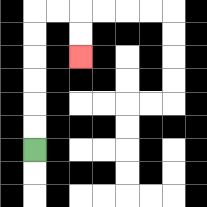{'start': '[1, 6]', 'end': '[3, 2]', 'path_directions': 'U,U,U,U,U,U,R,R,D,D', 'path_coordinates': '[[1, 6], [1, 5], [1, 4], [1, 3], [1, 2], [1, 1], [1, 0], [2, 0], [3, 0], [3, 1], [3, 2]]'}